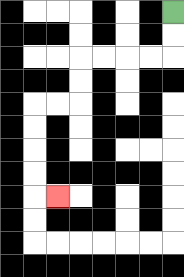{'start': '[7, 0]', 'end': '[2, 8]', 'path_directions': 'D,D,L,L,L,L,D,D,L,L,D,D,D,D,R', 'path_coordinates': '[[7, 0], [7, 1], [7, 2], [6, 2], [5, 2], [4, 2], [3, 2], [3, 3], [3, 4], [2, 4], [1, 4], [1, 5], [1, 6], [1, 7], [1, 8], [2, 8]]'}